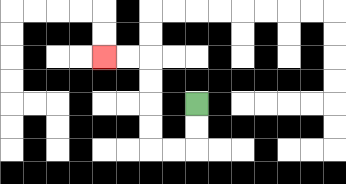{'start': '[8, 4]', 'end': '[4, 2]', 'path_directions': 'D,D,L,L,U,U,U,U,L,L', 'path_coordinates': '[[8, 4], [8, 5], [8, 6], [7, 6], [6, 6], [6, 5], [6, 4], [6, 3], [6, 2], [5, 2], [4, 2]]'}